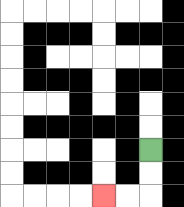{'start': '[6, 6]', 'end': '[4, 8]', 'path_directions': 'D,D,L,L', 'path_coordinates': '[[6, 6], [6, 7], [6, 8], [5, 8], [4, 8]]'}